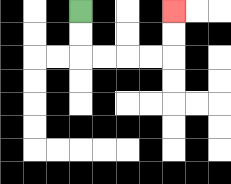{'start': '[3, 0]', 'end': '[7, 0]', 'path_directions': 'D,D,R,R,R,R,U,U', 'path_coordinates': '[[3, 0], [3, 1], [3, 2], [4, 2], [5, 2], [6, 2], [7, 2], [7, 1], [7, 0]]'}